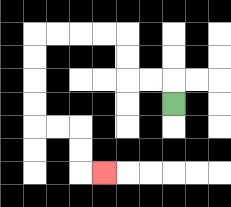{'start': '[7, 4]', 'end': '[4, 7]', 'path_directions': 'U,L,L,U,U,L,L,L,L,D,D,D,D,R,R,D,D,R', 'path_coordinates': '[[7, 4], [7, 3], [6, 3], [5, 3], [5, 2], [5, 1], [4, 1], [3, 1], [2, 1], [1, 1], [1, 2], [1, 3], [1, 4], [1, 5], [2, 5], [3, 5], [3, 6], [3, 7], [4, 7]]'}